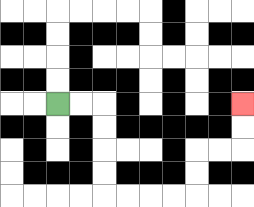{'start': '[2, 4]', 'end': '[10, 4]', 'path_directions': 'R,R,D,D,D,D,R,R,R,R,U,U,R,R,U,U', 'path_coordinates': '[[2, 4], [3, 4], [4, 4], [4, 5], [4, 6], [4, 7], [4, 8], [5, 8], [6, 8], [7, 8], [8, 8], [8, 7], [8, 6], [9, 6], [10, 6], [10, 5], [10, 4]]'}